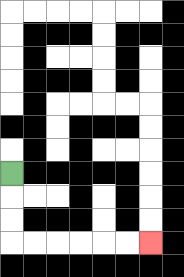{'start': '[0, 7]', 'end': '[6, 10]', 'path_directions': 'D,D,D,R,R,R,R,R,R', 'path_coordinates': '[[0, 7], [0, 8], [0, 9], [0, 10], [1, 10], [2, 10], [3, 10], [4, 10], [5, 10], [6, 10]]'}